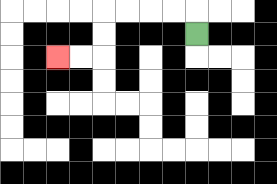{'start': '[8, 1]', 'end': '[2, 2]', 'path_directions': 'U,L,L,L,L,D,D,L,L', 'path_coordinates': '[[8, 1], [8, 0], [7, 0], [6, 0], [5, 0], [4, 0], [4, 1], [4, 2], [3, 2], [2, 2]]'}